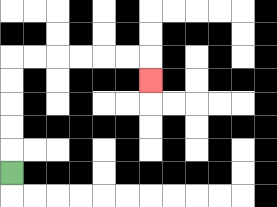{'start': '[0, 7]', 'end': '[6, 3]', 'path_directions': 'U,U,U,U,U,R,R,R,R,R,R,D', 'path_coordinates': '[[0, 7], [0, 6], [0, 5], [0, 4], [0, 3], [0, 2], [1, 2], [2, 2], [3, 2], [4, 2], [5, 2], [6, 2], [6, 3]]'}